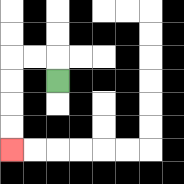{'start': '[2, 3]', 'end': '[0, 6]', 'path_directions': 'U,L,L,D,D,D,D', 'path_coordinates': '[[2, 3], [2, 2], [1, 2], [0, 2], [0, 3], [0, 4], [0, 5], [0, 6]]'}